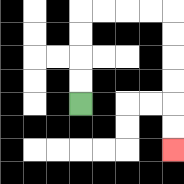{'start': '[3, 4]', 'end': '[7, 6]', 'path_directions': 'U,U,U,U,R,R,R,R,D,D,D,D,D,D', 'path_coordinates': '[[3, 4], [3, 3], [3, 2], [3, 1], [3, 0], [4, 0], [5, 0], [6, 0], [7, 0], [7, 1], [7, 2], [7, 3], [7, 4], [7, 5], [7, 6]]'}